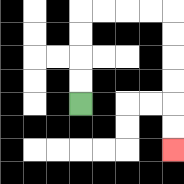{'start': '[3, 4]', 'end': '[7, 6]', 'path_directions': 'U,U,U,U,R,R,R,R,D,D,D,D,D,D', 'path_coordinates': '[[3, 4], [3, 3], [3, 2], [3, 1], [3, 0], [4, 0], [5, 0], [6, 0], [7, 0], [7, 1], [7, 2], [7, 3], [7, 4], [7, 5], [7, 6]]'}